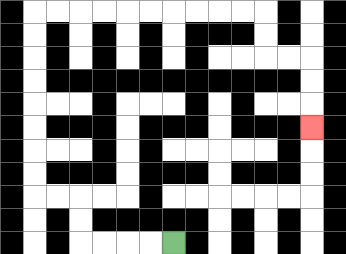{'start': '[7, 10]', 'end': '[13, 5]', 'path_directions': 'L,L,L,L,U,U,L,L,U,U,U,U,U,U,U,U,R,R,R,R,R,R,R,R,R,R,D,D,R,R,D,D,D', 'path_coordinates': '[[7, 10], [6, 10], [5, 10], [4, 10], [3, 10], [3, 9], [3, 8], [2, 8], [1, 8], [1, 7], [1, 6], [1, 5], [1, 4], [1, 3], [1, 2], [1, 1], [1, 0], [2, 0], [3, 0], [4, 0], [5, 0], [6, 0], [7, 0], [8, 0], [9, 0], [10, 0], [11, 0], [11, 1], [11, 2], [12, 2], [13, 2], [13, 3], [13, 4], [13, 5]]'}